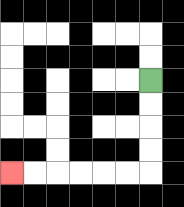{'start': '[6, 3]', 'end': '[0, 7]', 'path_directions': 'D,D,D,D,L,L,L,L,L,L', 'path_coordinates': '[[6, 3], [6, 4], [6, 5], [6, 6], [6, 7], [5, 7], [4, 7], [3, 7], [2, 7], [1, 7], [0, 7]]'}